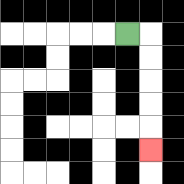{'start': '[5, 1]', 'end': '[6, 6]', 'path_directions': 'R,D,D,D,D,D', 'path_coordinates': '[[5, 1], [6, 1], [6, 2], [6, 3], [6, 4], [6, 5], [6, 6]]'}